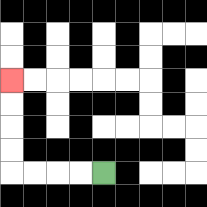{'start': '[4, 7]', 'end': '[0, 3]', 'path_directions': 'L,L,L,L,U,U,U,U', 'path_coordinates': '[[4, 7], [3, 7], [2, 7], [1, 7], [0, 7], [0, 6], [0, 5], [0, 4], [0, 3]]'}